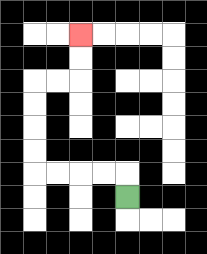{'start': '[5, 8]', 'end': '[3, 1]', 'path_directions': 'U,L,L,L,L,U,U,U,U,R,R,U,U', 'path_coordinates': '[[5, 8], [5, 7], [4, 7], [3, 7], [2, 7], [1, 7], [1, 6], [1, 5], [1, 4], [1, 3], [2, 3], [3, 3], [3, 2], [3, 1]]'}